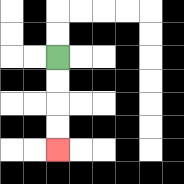{'start': '[2, 2]', 'end': '[2, 6]', 'path_directions': 'D,D,D,D', 'path_coordinates': '[[2, 2], [2, 3], [2, 4], [2, 5], [2, 6]]'}